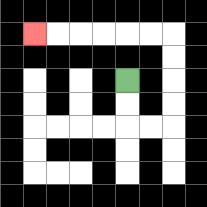{'start': '[5, 3]', 'end': '[1, 1]', 'path_directions': 'D,D,R,R,U,U,U,U,L,L,L,L,L,L', 'path_coordinates': '[[5, 3], [5, 4], [5, 5], [6, 5], [7, 5], [7, 4], [7, 3], [7, 2], [7, 1], [6, 1], [5, 1], [4, 1], [3, 1], [2, 1], [1, 1]]'}